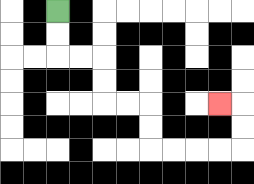{'start': '[2, 0]', 'end': '[9, 4]', 'path_directions': 'D,D,R,R,D,D,R,R,D,D,R,R,R,R,U,U,L', 'path_coordinates': '[[2, 0], [2, 1], [2, 2], [3, 2], [4, 2], [4, 3], [4, 4], [5, 4], [6, 4], [6, 5], [6, 6], [7, 6], [8, 6], [9, 6], [10, 6], [10, 5], [10, 4], [9, 4]]'}